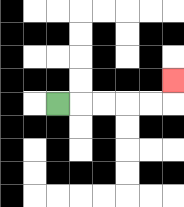{'start': '[2, 4]', 'end': '[7, 3]', 'path_directions': 'R,R,R,R,R,U', 'path_coordinates': '[[2, 4], [3, 4], [4, 4], [5, 4], [6, 4], [7, 4], [7, 3]]'}